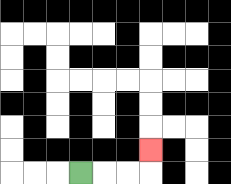{'start': '[3, 7]', 'end': '[6, 6]', 'path_directions': 'R,R,R,U', 'path_coordinates': '[[3, 7], [4, 7], [5, 7], [6, 7], [6, 6]]'}